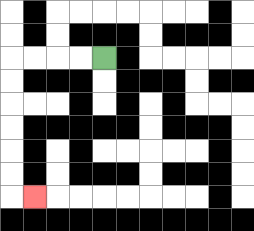{'start': '[4, 2]', 'end': '[1, 8]', 'path_directions': 'L,L,L,L,D,D,D,D,D,D,R', 'path_coordinates': '[[4, 2], [3, 2], [2, 2], [1, 2], [0, 2], [0, 3], [0, 4], [0, 5], [0, 6], [0, 7], [0, 8], [1, 8]]'}